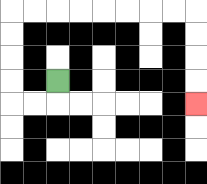{'start': '[2, 3]', 'end': '[8, 4]', 'path_directions': 'D,L,L,U,U,U,U,R,R,R,R,R,R,R,R,D,D,D,D', 'path_coordinates': '[[2, 3], [2, 4], [1, 4], [0, 4], [0, 3], [0, 2], [0, 1], [0, 0], [1, 0], [2, 0], [3, 0], [4, 0], [5, 0], [6, 0], [7, 0], [8, 0], [8, 1], [8, 2], [8, 3], [8, 4]]'}